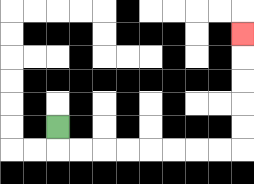{'start': '[2, 5]', 'end': '[10, 1]', 'path_directions': 'D,R,R,R,R,R,R,R,R,U,U,U,U,U', 'path_coordinates': '[[2, 5], [2, 6], [3, 6], [4, 6], [5, 6], [6, 6], [7, 6], [8, 6], [9, 6], [10, 6], [10, 5], [10, 4], [10, 3], [10, 2], [10, 1]]'}